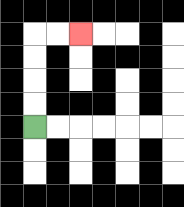{'start': '[1, 5]', 'end': '[3, 1]', 'path_directions': 'U,U,U,U,R,R', 'path_coordinates': '[[1, 5], [1, 4], [1, 3], [1, 2], [1, 1], [2, 1], [3, 1]]'}